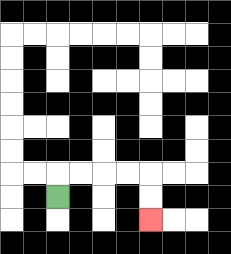{'start': '[2, 8]', 'end': '[6, 9]', 'path_directions': 'U,R,R,R,R,D,D', 'path_coordinates': '[[2, 8], [2, 7], [3, 7], [4, 7], [5, 7], [6, 7], [6, 8], [6, 9]]'}